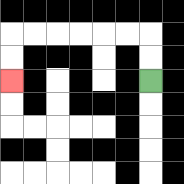{'start': '[6, 3]', 'end': '[0, 3]', 'path_directions': 'U,U,L,L,L,L,L,L,D,D', 'path_coordinates': '[[6, 3], [6, 2], [6, 1], [5, 1], [4, 1], [3, 1], [2, 1], [1, 1], [0, 1], [0, 2], [0, 3]]'}